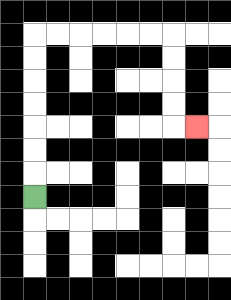{'start': '[1, 8]', 'end': '[8, 5]', 'path_directions': 'U,U,U,U,U,U,U,R,R,R,R,R,R,D,D,D,D,R', 'path_coordinates': '[[1, 8], [1, 7], [1, 6], [1, 5], [1, 4], [1, 3], [1, 2], [1, 1], [2, 1], [3, 1], [4, 1], [5, 1], [6, 1], [7, 1], [7, 2], [7, 3], [7, 4], [7, 5], [8, 5]]'}